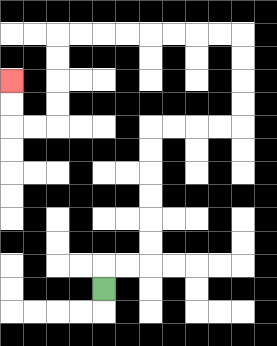{'start': '[4, 12]', 'end': '[0, 3]', 'path_directions': 'U,R,R,U,U,U,U,U,U,R,R,R,R,U,U,U,U,L,L,L,L,L,L,L,L,D,D,D,D,L,L,U,U', 'path_coordinates': '[[4, 12], [4, 11], [5, 11], [6, 11], [6, 10], [6, 9], [6, 8], [6, 7], [6, 6], [6, 5], [7, 5], [8, 5], [9, 5], [10, 5], [10, 4], [10, 3], [10, 2], [10, 1], [9, 1], [8, 1], [7, 1], [6, 1], [5, 1], [4, 1], [3, 1], [2, 1], [2, 2], [2, 3], [2, 4], [2, 5], [1, 5], [0, 5], [0, 4], [0, 3]]'}